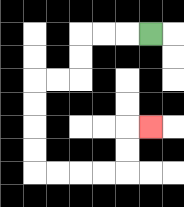{'start': '[6, 1]', 'end': '[6, 5]', 'path_directions': 'L,L,L,D,D,L,L,D,D,D,D,R,R,R,R,U,U,R', 'path_coordinates': '[[6, 1], [5, 1], [4, 1], [3, 1], [3, 2], [3, 3], [2, 3], [1, 3], [1, 4], [1, 5], [1, 6], [1, 7], [2, 7], [3, 7], [4, 7], [5, 7], [5, 6], [5, 5], [6, 5]]'}